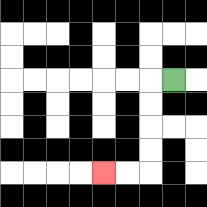{'start': '[7, 3]', 'end': '[4, 7]', 'path_directions': 'L,D,D,D,D,L,L', 'path_coordinates': '[[7, 3], [6, 3], [6, 4], [6, 5], [6, 6], [6, 7], [5, 7], [4, 7]]'}